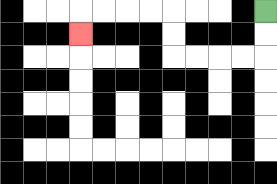{'start': '[11, 0]', 'end': '[3, 1]', 'path_directions': 'D,D,L,L,L,L,U,U,L,L,L,L,D', 'path_coordinates': '[[11, 0], [11, 1], [11, 2], [10, 2], [9, 2], [8, 2], [7, 2], [7, 1], [7, 0], [6, 0], [5, 0], [4, 0], [3, 0], [3, 1]]'}